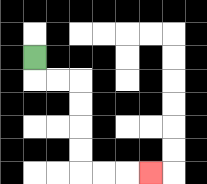{'start': '[1, 2]', 'end': '[6, 7]', 'path_directions': 'D,R,R,D,D,D,D,R,R,R', 'path_coordinates': '[[1, 2], [1, 3], [2, 3], [3, 3], [3, 4], [3, 5], [3, 6], [3, 7], [4, 7], [5, 7], [6, 7]]'}